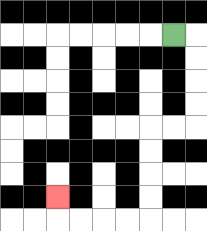{'start': '[7, 1]', 'end': '[2, 8]', 'path_directions': 'R,D,D,D,D,L,L,D,D,D,D,L,L,L,L,U', 'path_coordinates': '[[7, 1], [8, 1], [8, 2], [8, 3], [8, 4], [8, 5], [7, 5], [6, 5], [6, 6], [6, 7], [6, 8], [6, 9], [5, 9], [4, 9], [3, 9], [2, 9], [2, 8]]'}